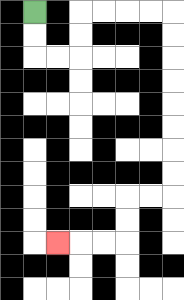{'start': '[1, 0]', 'end': '[2, 10]', 'path_directions': 'D,D,R,R,U,U,R,R,R,R,D,D,D,D,D,D,D,D,L,L,D,D,L,L,L', 'path_coordinates': '[[1, 0], [1, 1], [1, 2], [2, 2], [3, 2], [3, 1], [3, 0], [4, 0], [5, 0], [6, 0], [7, 0], [7, 1], [7, 2], [7, 3], [7, 4], [7, 5], [7, 6], [7, 7], [7, 8], [6, 8], [5, 8], [5, 9], [5, 10], [4, 10], [3, 10], [2, 10]]'}